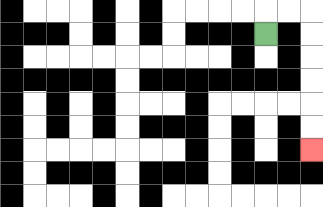{'start': '[11, 1]', 'end': '[13, 6]', 'path_directions': 'U,R,R,D,D,D,D,D,D', 'path_coordinates': '[[11, 1], [11, 0], [12, 0], [13, 0], [13, 1], [13, 2], [13, 3], [13, 4], [13, 5], [13, 6]]'}